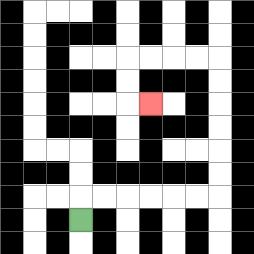{'start': '[3, 9]', 'end': '[6, 4]', 'path_directions': 'U,R,R,R,R,R,R,U,U,U,U,U,U,L,L,L,L,D,D,R', 'path_coordinates': '[[3, 9], [3, 8], [4, 8], [5, 8], [6, 8], [7, 8], [8, 8], [9, 8], [9, 7], [9, 6], [9, 5], [9, 4], [9, 3], [9, 2], [8, 2], [7, 2], [6, 2], [5, 2], [5, 3], [5, 4], [6, 4]]'}